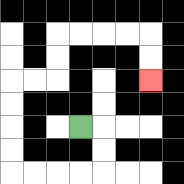{'start': '[3, 5]', 'end': '[6, 3]', 'path_directions': 'R,D,D,L,L,L,L,U,U,U,U,R,R,U,U,R,R,R,R,D,D', 'path_coordinates': '[[3, 5], [4, 5], [4, 6], [4, 7], [3, 7], [2, 7], [1, 7], [0, 7], [0, 6], [0, 5], [0, 4], [0, 3], [1, 3], [2, 3], [2, 2], [2, 1], [3, 1], [4, 1], [5, 1], [6, 1], [6, 2], [6, 3]]'}